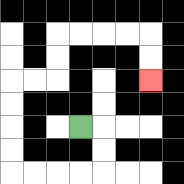{'start': '[3, 5]', 'end': '[6, 3]', 'path_directions': 'R,D,D,L,L,L,L,U,U,U,U,R,R,U,U,R,R,R,R,D,D', 'path_coordinates': '[[3, 5], [4, 5], [4, 6], [4, 7], [3, 7], [2, 7], [1, 7], [0, 7], [0, 6], [0, 5], [0, 4], [0, 3], [1, 3], [2, 3], [2, 2], [2, 1], [3, 1], [4, 1], [5, 1], [6, 1], [6, 2], [6, 3]]'}